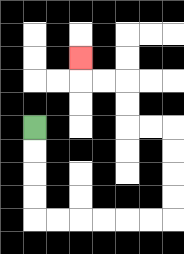{'start': '[1, 5]', 'end': '[3, 2]', 'path_directions': 'D,D,D,D,R,R,R,R,R,R,U,U,U,U,L,L,U,U,L,L,U', 'path_coordinates': '[[1, 5], [1, 6], [1, 7], [1, 8], [1, 9], [2, 9], [3, 9], [4, 9], [5, 9], [6, 9], [7, 9], [7, 8], [7, 7], [7, 6], [7, 5], [6, 5], [5, 5], [5, 4], [5, 3], [4, 3], [3, 3], [3, 2]]'}